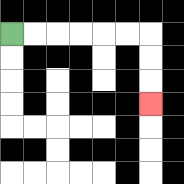{'start': '[0, 1]', 'end': '[6, 4]', 'path_directions': 'R,R,R,R,R,R,D,D,D', 'path_coordinates': '[[0, 1], [1, 1], [2, 1], [3, 1], [4, 1], [5, 1], [6, 1], [6, 2], [6, 3], [6, 4]]'}